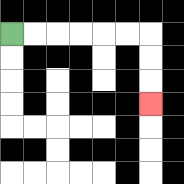{'start': '[0, 1]', 'end': '[6, 4]', 'path_directions': 'R,R,R,R,R,R,D,D,D', 'path_coordinates': '[[0, 1], [1, 1], [2, 1], [3, 1], [4, 1], [5, 1], [6, 1], [6, 2], [6, 3], [6, 4]]'}